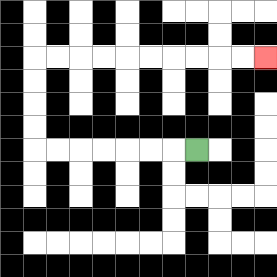{'start': '[8, 6]', 'end': '[11, 2]', 'path_directions': 'L,L,L,L,L,L,L,U,U,U,U,R,R,R,R,R,R,R,R,R,R', 'path_coordinates': '[[8, 6], [7, 6], [6, 6], [5, 6], [4, 6], [3, 6], [2, 6], [1, 6], [1, 5], [1, 4], [1, 3], [1, 2], [2, 2], [3, 2], [4, 2], [5, 2], [6, 2], [7, 2], [8, 2], [9, 2], [10, 2], [11, 2]]'}